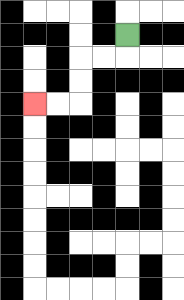{'start': '[5, 1]', 'end': '[1, 4]', 'path_directions': 'D,L,L,D,D,L,L', 'path_coordinates': '[[5, 1], [5, 2], [4, 2], [3, 2], [3, 3], [3, 4], [2, 4], [1, 4]]'}